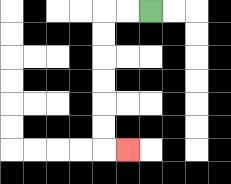{'start': '[6, 0]', 'end': '[5, 6]', 'path_directions': 'L,L,D,D,D,D,D,D,R', 'path_coordinates': '[[6, 0], [5, 0], [4, 0], [4, 1], [4, 2], [4, 3], [4, 4], [4, 5], [4, 6], [5, 6]]'}